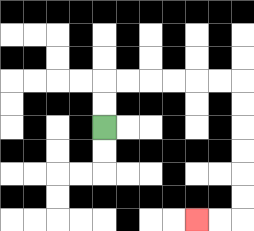{'start': '[4, 5]', 'end': '[8, 9]', 'path_directions': 'U,U,R,R,R,R,R,R,D,D,D,D,D,D,L,L', 'path_coordinates': '[[4, 5], [4, 4], [4, 3], [5, 3], [6, 3], [7, 3], [8, 3], [9, 3], [10, 3], [10, 4], [10, 5], [10, 6], [10, 7], [10, 8], [10, 9], [9, 9], [8, 9]]'}